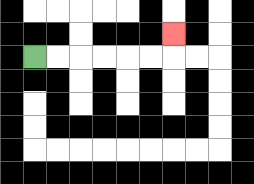{'start': '[1, 2]', 'end': '[7, 1]', 'path_directions': 'R,R,R,R,R,R,U', 'path_coordinates': '[[1, 2], [2, 2], [3, 2], [4, 2], [5, 2], [6, 2], [7, 2], [7, 1]]'}